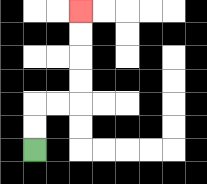{'start': '[1, 6]', 'end': '[3, 0]', 'path_directions': 'U,U,R,R,U,U,U,U', 'path_coordinates': '[[1, 6], [1, 5], [1, 4], [2, 4], [3, 4], [3, 3], [3, 2], [3, 1], [3, 0]]'}